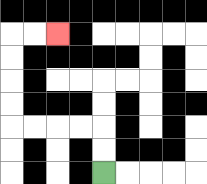{'start': '[4, 7]', 'end': '[2, 1]', 'path_directions': 'U,U,L,L,L,L,U,U,U,U,R,R', 'path_coordinates': '[[4, 7], [4, 6], [4, 5], [3, 5], [2, 5], [1, 5], [0, 5], [0, 4], [0, 3], [0, 2], [0, 1], [1, 1], [2, 1]]'}